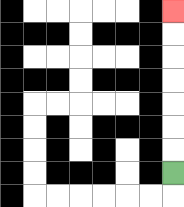{'start': '[7, 7]', 'end': '[7, 0]', 'path_directions': 'U,U,U,U,U,U,U', 'path_coordinates': '[[7, 7], [7, 6], [7, 5], [7, 4], [7, 3], [7, 2], [7, 1], [7, 0]]'}